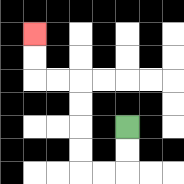{'start': '[5, 5]', 'end': '[1, 1]', 'path_directions': 'D,D,L,L,U,U,U,U,L,L,U,U', 'path_coordinates': '[[5, 5], [5, 6], [5, 7], [4, 7], [3, 7], [3, 6], [3, 5], [3, 4], [3, 3], [2, 3], [1, 3], [1, 2], [1, 1]]'}